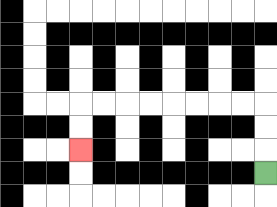{'start': '[11, 7]', 'end': '[3, 6]', 'path_directions': 'U,U,U,L,L,L,L,L,L,L,L,D,D', 'path_coordinates': '[[11, 7], [11, 6], [11, 5], [11, 4], [10, 4], [9, 4], [8, 4], [7, 4], [6, 4], [5, 4], [4, 4], [3, 4], [3, 5], [3, 6]]'}